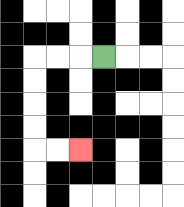{'start': '[4, 2]', 'end': '[3, 6]', 'path_directions': 'L,L,L,D,D,D,D,R,R', 'path_coordinates': '[[4, 2], [3, 2], [2, 2], [1, 2], [1, 3], [1, 4], [1, 5], [1, 6], [2, 6], [3, 6]]'}